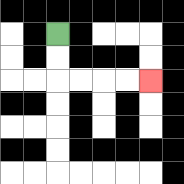{'start': '[2, 1]', 'end': '[6, 3]', 'path_directions': 'D,D,R,R,R,R', 'path_coordinates': '[[2, 1], [2, 2], [2, 3], [3, 3], [4, 3], [5, 3], [6, 3]]'}